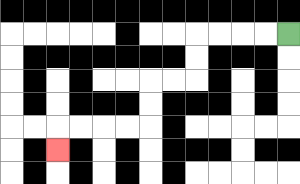{'start': '[12, 1]', 'end': '[2, 6]', 'path_directions': 'L,L,L,L,D,D,L,L,D,D,L,L,L,L,D', 'path_coordinates': '[[12, 1], [11, 1], [10, 1], [9, 1], [8, 1], [8, 2], [8, 3], [7, 3], [6, 3], [6, 4], [6, 5], [5, 5], [4, 5], [3, 5], [2, 5], [2, 6]]'}